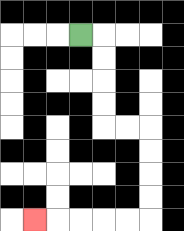{'start': '[3, 1]', 'end': '[1, 9]', 'path_directions': 'R,D,D,D,D,R,R,D,D,D,D,L,L,L,L,L', 'path_coordinates': '[[3, 1], [4, 1], [4, 2], [4, 3], [4, 4], [4, 5], [5, 5], [6, 5], [6, 6], [6, 7], [6, 8], [6, 9], [5, 9], [4, 9], [3, 9], [2, 9], [1, 9]]'}